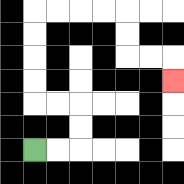{'start': '[1, 6]', 'end': '[7, 3]', 'path_directions': 'R,R,U,U,L,L,U,U,U,U,R,R,R,R,D,D,R,R,D', 'path_coordinates': '[[1, 6], [2, 6], [3, 6], [3, 5], [3, 4], [2, 4], [1, 4], [1, 3], [1, 2], [1, 1], [1, 0], [2, 0], [3, 0], [4, 0], [5, 0], [5, 1], [5, 2], [6, 2], [7, 2], [7, 3]]'}